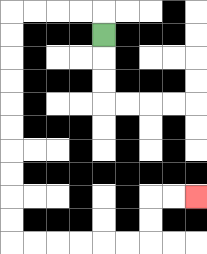{'start': '[4, 1]', 'end': '[8, 8]', 'path_directions': 'U,L,L,L,L,D,D,D,D,D,D,D,D,D,D,R,R,R,R,R,R,U,U,R,R', 'path_coordinates': '[[4, 1], [4, 0], [3, 0], [2, 0], [1, 0], [0, 0], [0, 1], [0, 2], [0, 3], [0, 4], [0, 5], [0, 6], [0, 7], [0, 8], [0, 9], [0, 10], [1, 10], [2, 10], [3, 10], [4, 10], [5, 10], [6, 10], [6, 9], [6, 8], [7, 8], [8, 8]]'}